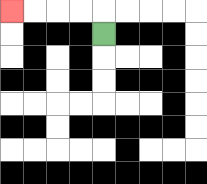{'start': '[4, 1]', 'end': '[0, 0]', 'path_directions': 'U,L,L,L,L', 'path_coordinates': '[[4, 1], [4, 0], [3, 0], [2, 0], [1, 0], [0, 0]]'}